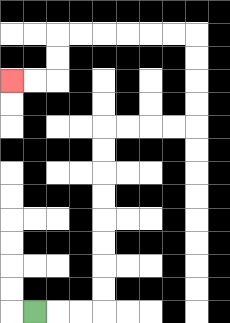{'start': '[1, 13]', 'end': '[0, 3]', 'path_directions': 'R,R,R,U,U,U,U,U,U,U,U,R,R,R,R,U,U,U,U,L,L,L,L,L,L,D,D,L,L', 'path_coordinates': '[[1, 13], [2, 13], [3, 13], [4, 13], [4, 12], [4, 11], [4, 10], [4, 9], [4, 8], [4, 7], [4, 6], [4, 5], [5, 5], [6, 5], [7, 5], [8, 5], [8, 4], [8, 3], [8, 2], [8, 1], [7, 1], [6, 1], [5, 1], [4, 1], [3, 1], [2, 1], [2, 2], [2, 3], [1, 3], [0, 3]]'}